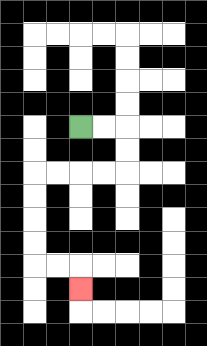{'start': '[3, 5]', 'end': '[3, 12]', 'path_directions': 'R,R,D,D,L,L,L,L,D,D,D,D,R,R,D', 'path_coordinates': '[[3, 5], [4, 5], [5, 5], [5, 6], [5, 7], [4, 7], [3, 7], [2, 7], [1, 7], [1, 8], [1, 9], [1, 10], [1, 11], [2, 11], [3, 11], [3, 12]]'}